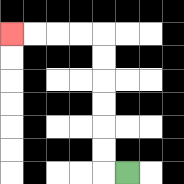{'start': '[5, 7]', 'end': '[0, 1]', 'path_directions': 'L,U,U,U,U,U,U,L,L,L,L', 'path_coordinates': '[[5, 7], [4, 7], [4, 6], [4, 5], [4, 4], [4, 3], [4, 2], [4, 1], [3, 1], [2, 1], [1, 1], [0, 1]]'}